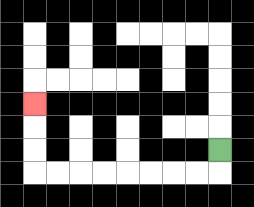{'start': '[9, 6]', 'end': '[1, 4]', 'path_directions': 'D,L,L,L,L,L,L,L,L,U,U,U', 'path_coordinates': '[[9, 6], [9, 7], [8, 7], [7, 7], [6, 7], [5, 7], [4, 7], [3, 7], [2, 7], [1, 7], [1, 6], [1, 5], [1, 4]]'}